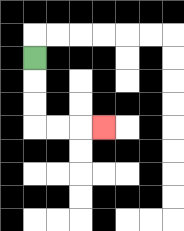{'start': '[1, 2]', 'end': '[4, 5]', 'path_directions': 'D,D,D,R,R,R', 'path_coordinates': '[[1, 2], [1, 3], [1, 4], [1, 5], [2, 5], [3, 5], [4, 5]]'}